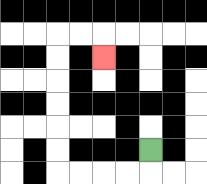{'start': '[6, 6]', 'end': '[4, 2]', 'path_directions': 'D,L,L,L,L,U,U,U,U,U,U,R,R,D', 'path_coordinates': '[[6, 6], [6, 7], [5, 7], [4, 7], [3, 7], [2, 7], [2, 6], [2, 5], [2, 4], [2, 3], [2, 2], [2, 1], [3, 1], [4, 1], [4, 2]]'}